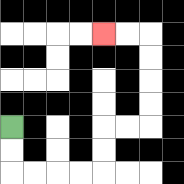{'start': '[0, 5]', 'end': '[4, 1]', 'path_directions': 'D,D,R,R,R,R,U,U,R,R,U,U,U,U,L,L', 'path_coordinates': '[[0, 5], [0, 6], [0, 7], [1, 7], [2, 7], [3, 7], [4, 7], [4, 6], [4, 5], [5, 5], [6, 5], [6, 4], [6, 3], [6, 2], [6, 1], [5, 1], [4, 1]]'}